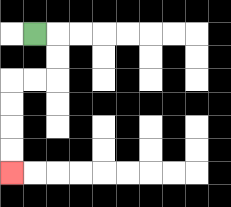{'start': '[1, 1]', 'end': '[0, 7]', 'path_directions': 'R,D,D,L,L,D,D,D,D', 'path_coordinates': '[[1, 1], [2, 1], [2, 2], [2, 3], [1, 3], [0, 3], [0, 4], [0, 5], [0, 6], [0, 7]]'}